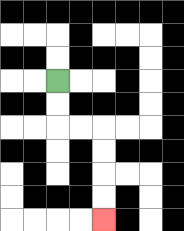{'start': '[2, 3]', 'end': '[4, 9]', 'path_directions': 'D,D,R,R,D,D,D,D', 'path_coordinates': '[[2, 3], [2, 4], [2, 5], [3, 5], [4, 5], [4, 6], [4, 7], [4, 8], [4, 9]]'}